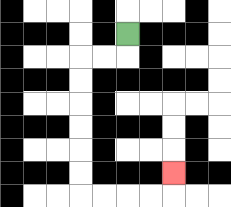{'start': '[5, 1]', 'end': '[7, 7]', 'path_directions': 'D,L,L,D,D,D,D,D,D,R,R,R,R,U', 'path_coordinates': '[[5, 1], [5, 2], [4, 2], [3, 2], [3, 3], [3, 4], [3, 5], [3, 6], [3, 7], [3, 8], [4, 8], [5, 8], [6, 8], [7, 8], [7, 7]]'}